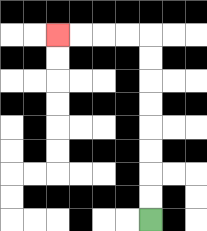{'start': '[6, 9]', 'end': '[2, 1]', 'path_directions': 'U,U,U,U,U,U,U,U,L,L,L,L', 'path_coordinates': '[[6, 9], [6, 8], [6, 7], [6, 6], [6, 5], [6, 4], [6, 3], [6, 2], [6, 1], [5, 1], [4, 1], [3, 1], [2, 1]]'}